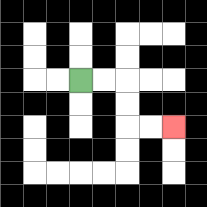{'start': '[3, 3]', 'end': '[7, 5]', 'path_directions': 'R,R,D,D,R,R', 'path_coordinates': '[[3, 3], [4, 3], [5, 3], [5, 4], [5, 5], [6, 5], [7, 5]]'}